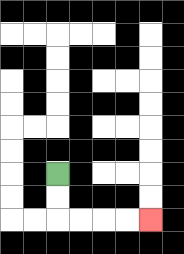{'start': '[2, 7]', 'end': '[6, 9]', 'path_directions': 'D,D,R,R,R,R', 'path_coordinates': '[[2, 7], [2, 8], [2, 9], [3, 9], [4, 9], [5, 9], [6, 9]]'}